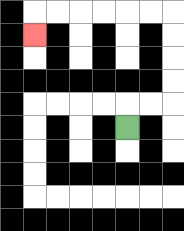{'start': '[5, 5]', 'end': '[1, 1]', 'path_directions': 'U,R,R,U,U,U,U,L,L,L,L,L,L,D', 'path_coordinates': '[[5, 5], [5, 4], [6, 4], [7, 4], [7, 3], [7, 2], [7, 1], [7, 0], [6, 0], [5, 0], [4, 0], [3, 0], [2, 0], [1, 0], [1, 1]]'}